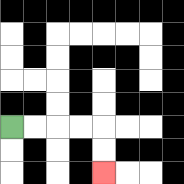{'start': '[0, 5]', 'end': '[4, 7]', 'path_directions': 'R,R,R,R,D,D', 'path_coordinates': '[[0, 5], [1, 5], [2, 5], [3, 5], [4, 5], [4, 6], [4, 7]]'}